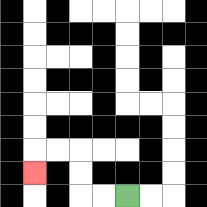{'start': '[5, 8]', 'end': '[1, 7]', 'path_directions': 'L,L,U,U,L,L,D', 'path_coordinates': '[[5, 8], [4, 8], [3, 8], [3, 7], [3, 6], [2, 6], [1, 6], [1, 7]]'}